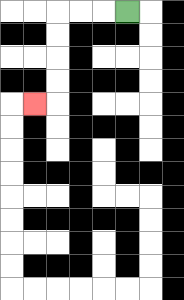{'start': '[5, 0]', 'end': '[1, 4]', 'path_directions': 'L,L,L,D,D,D,D,L', 'path_coordinates': '[[5, 0], [4, 0], [3, 0], [2, 0], [2, 1], [2, 2], [2, 3], [2, 4], [1, 4]]'}